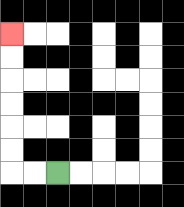{'start': '[2, 7]', 'end': '[0, 1]', 'path_directions': 'L,L,U,U,U,U,U,U', 'path_coordinates': '[[2, 7], [1, 7], [0, 7], [0, 6], [0, 5], [0, 4], [0, 3], [0, 2], [0, 1]]'}